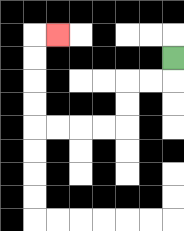{'start': '[7, 2]', 'end': '[2, 1]', 'path_directions': 'D,L,L,D,D,L,L,L,L,U,U,U,U,R', 'path_coordinates': '[[7, 2], [7, 3], [6, 3], [5, 3], [5, 4], [5, 5], [4, 5], [3, 5], [2, 5], [1, 5], [1, 4], [1, 3], [1, 2], [1, 1], [2, 1]]'}